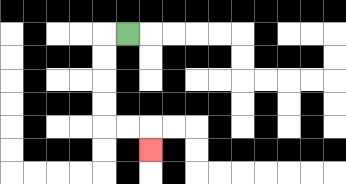{'start': '[5, 1]', 'end': '[6, 6]', 'path_directions': 'L,D,D,D,D,R,R,D', 'path_coordinates': '[[5, 1], [4, 1], [4, 2], [4, 3], [4, 4], [4, 5], [5, 5], [6, 5], [6, 6]]'}